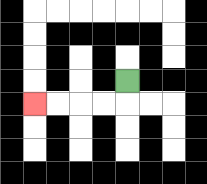{'start': '[5, 3]', 'end': '[1, 4]', 'path_directions': 'D,L,L,L,L', 'path_coordinates': '[[5, 3], [5, 4], [4, 4], [3, 4], [2, 4], [1, 4]]'}